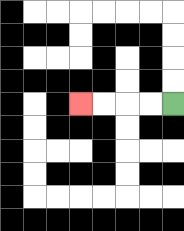{'start': '[7, 4]', 'end': '[3, 4]', 'path_directions': 'L,L,L,L', 'path_coordinates': '[[7, 4], [6, 4], [5, 4], [4, 4], [3, 4]]'}